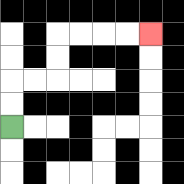{'start': '[0, 5]', 'end': '[6, 1]', 'path_directions': 'U,U,R,R,U,U,R,R,R,R', 'path_coordinates': '[[0, 5], [0, 4], [0, 3], [1, 3], [2, 3], [2, 2], [2, 1], [3, 1], [4, 1], [5, 1], [6, 1]]'}